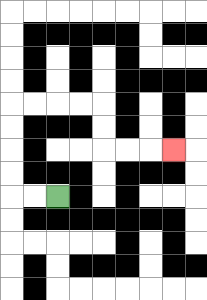{'start': '[2, 8]', 'end': '[7, 6]', 'path_directions': 'L,L,U,U,U,U,R,R,R,R,D,D,R,R,R', 'path_coordinates': '[[2, 8], [1, 8], [0, 8], [0, 7], [0, 6], [0, 5], [0, 4], [1, 4], [2, 4], [3, 4], [4, 4], [4, 5], [4, 6], [5, 6], [6, 6], [7, 6]]'}